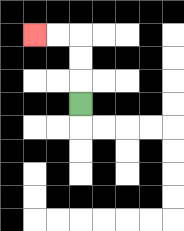{'start': '[3, 4]', 'end': '[1, 1]', 'path_directions': 'U,U,U,L,L', 'path_coordinates': '[[3, 4], [3, 3], [3, 2], [3, 1], [2, 1], [1, 1]]'}